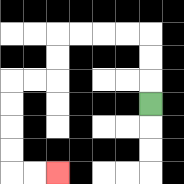{'start': '[6, 4]', 'end': '[2, 7]', 'path_directions': 'U,U,U,L,L,L,L,D,D,L,L,D,D,D,D,R,R', 'path_coordinates': '[[6, 4], [6, 3], [6, 2], [6, 1], [5, 1], [4, 1], [3, 1], [2, 1], [2, 2], [2, 3], [1, 3], [0, 3], [0, 4], [0, 5], [0, 6], [0, 7], [1, 7], [2, 7]]'}